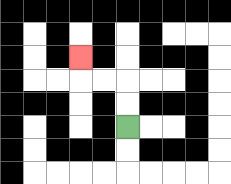{'start': '[5, 5]', 'end': '[3, 2]', 'path_directions': 'U,U,L,L,U', 'path_coordinates': '[[5, 5], [5, 4], [5, 3], [4, 3], [3, 3], [3, 2]]'}